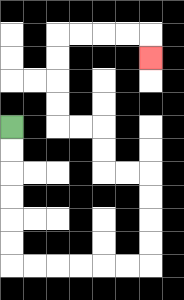{'start': '[0, 5]', 'end': '[6, 2]', 'path_directions': 'D,D,D,D,D,D,R,R,R,R,R,R,U,U,U,U,L,L,U,U,L,L,U,U,U,U,R,R,R,R,D', 'path_coordinates': '[[0, 5], [0, 6], [0, 7], [0, 8], [0, 9], [0, 10], [0, 11], [1, 11], [2, 11], [3, 11], [4, 11], [5, 11], [6, 11], [6, 10], [6, 9], [6, 8], [6, 7], [5, 7], [4, 7], [4, 6], [4, 5], [3, 5], [2, 5], [2, 4], [2, 3], [2, 2], [2, 1], [3, 1], [4, 1], [5, 1], [6, 1], [6, 2]]'}